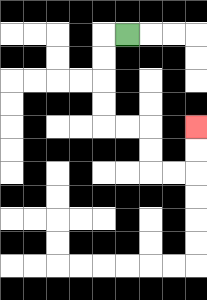{'start': '[5, 1]', 'end': '[8, 5]', 'path_directions': 'L,D,D,D,D,R,R,D,D,R,R,U,U', 'path_coordinates': '[[5, 1], [4, 1], [4, 2], [4, 3], [4, 4], [4, 5], [5, 5], [6, 5], [6, 6], [6, 7], [7, 7], [8, 7], [8, 6], [8, 5]]'}